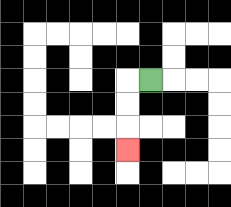{'start': '[6, 3]', 'end': '[5, 6]', 'path_directions': 'L,D,D,D', 'path_coordinates': '[[6, 3], [5, 3], [5, 4], [5, 5], [5, 6]]'}